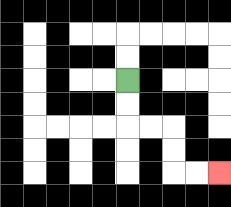{'start': '[5, 3]', 'end': '[9, 7]', 'path_directions': 'D,D,R,R,D,D,R,R', 'path_coordinates': '[[5, 3], [5, 4], [5, 5], [6, 5], [7, 5], [7, 6], [7, 7], [8, 7], [9, 7]]'}